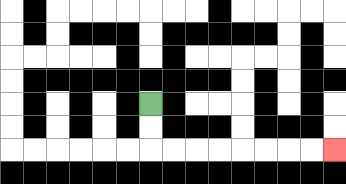{'start': '[6, 4]', 'end': '[14, 6]', 'path_directions': 'D,D,R,R,R,R,R,R,R,R', 'path_coordinates': '[[6, 4], [6, 5], [6, 6], [7, 6], [8, 6], [9, 6], [10, 6], [11, 6], [12, 6], [13, 6], [14, 6]]'}